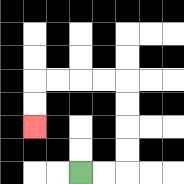{'start': '[3, 7]', 'end': '[1, 5]', 'path_directions': 'R,R,U,U,U,U,L,L,L,L,D,D', 'path_coordinates': '[[3, 7], [4, 7], [5, 7], [5, 6], [5, 5], [5, 4], [5, 3], [4, 3], [3, 3], [2, 3], [1, 3], [1, 4], [1, 5]]'}